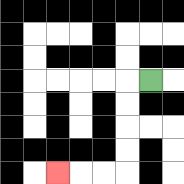{'start': '[6, 3]', 'end': '[2, 7]', 'path_directions': 'L,D,D,D,D,L,L,L', 'path_coordinates': '[[6, 3], [5, 3], [5, 4], [5, 5], [5, 6], [5, 7], [4, 7], [3, 7], [2, 7]]'}